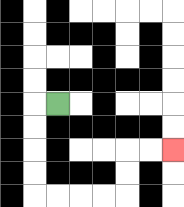{'start': '[2, 4]', 'end': '[7, 6]', 'path_directions': 'L,D,D,D,D,R,R,R,R,U,U,R,R', 'path_coordinates': '[[2, 4], [1, 4], [1, 5], [1, 6], [1, 7], [1, 8], [2, 8], [3, 8], [4, 8], [5, 8], [5, 7], [5, 6], [6, 6], [7, 6]]'}